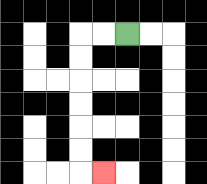{'start': '[5, 1]', 'end': '[4, 7]', 'path_directions': 'L,L,D,D,D,D,D,D,R', 'path_coordinates': '[[5, 1], [4, 1], [3, 1], [3, 2], [3, 3], [3, 4], [3, 5], [3, 6], [3, 7], [4, 7]]'}